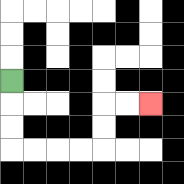{'start': '[0, 3]', 'end': '[6, 4]', 'path_directions': 'D,D,D,R,R,R,R,U,U,R,R', 'path_coordinates': '[[0, 3], [0, 4], [0, 5], [0, 6], [1, 6], [2, 6], [3, 6], [4, 6], [4, 5], [4, 4], [5, 4], [6, 4]]'}